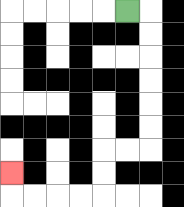{'start': '[5, 0]', 'end': '[0, 7]', 'path_directions': 'R,D,D,D,D,D,D,L,L,D,D,L,L,L,L,U', 'path_coordinates': '[[5, 0], [6, 0], [6, 1], [6, 2], [6, 3], [6, 4], [6, 5], [6, 6], [5, 6], [4, 6], [4, 7], [4, 8], [3, 8], [2, 8], [1, 8], [0, 8], [0, 7]]'}